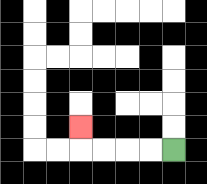{'start': '[7, 6]', 'end': '[3, 5]', 'path_directions': 'L,L,L,L,U', 'path_coordinates': '[[7, 6], [6, 6], [5, 6], [4, 6], [3, 6], [3, 5]]'}